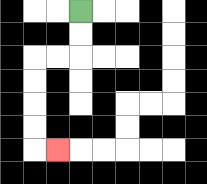{'start': '[3, 0]', 'end': '[2, 6]', 'path_directions': 'D,D,L,L,D,D,D,D,R', 'path_coordinates': '[[3, 0], [3, 1], [3, 2], [2, 2], [1, 2], [1, 3], [1, 4], [1, 5], [1, 6], [2, 6]]'}